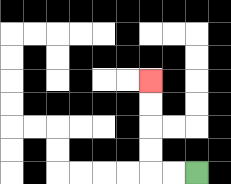{'start': '[8, 7]', 'end': '[6, 3]', 'path_directions': 'L,L,U,U,U,U', 'path_coordinates': '[[8, 7], [7, 7], [6, 7], [6, 6], [6, 5], [6, 4], [6, 3]]'}